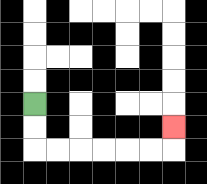{'start': '[1, 4]', 'end': '[7, 5]', 'path_directions': 'D,D,R,R,R,R,R,R,U', 'path_coordinates': '[[1, 4], [1, 5], [1, 6], [2, 6], [3, 6], [4, 6], [5, 6], [6, 6], [7, 6], [7, 5]]'}